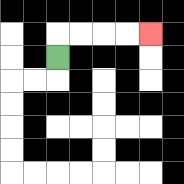{'start': '[2, 2]', 'end': '[6, 1]', 'path_directions': 'U,R,R,R,R', 'path_coordinates': '[[2, 2], [2, 1], [3, 1], [4, 1], [5, 1], [6, 1]]'}